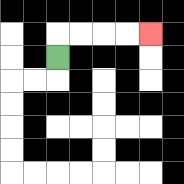{'start': '[2, 2]', 'end': '[6, 1]', 'path_directions': 'U,R,R,R,R', 'path_coordinates': '[[2, 2], [2, 1], [3, 1], [4, 1], [5, 1], [6, 1]]'}